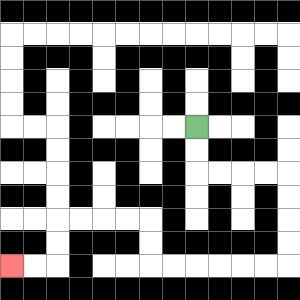{'start': '[8, 5]', 'end': '[0, 11]', 'path_directions': 'D,D,R,R,R,R,D,D,D,D,L,L,L,L,L,L,U,U,L,L,L,L,D,D,L,L', 'path_coordinates': '[[8, 5], [8, 6], [8, 7], [9, 7], [10, 7], [11, 7], [12, 7], [12, 8], [12, 9], [12, 10], [12, 11], [11, 11], [10, 11], [9, 11], [8, 11], [7, 11], [6, 11], [6, 10], [6, 9], [5, 9], [4, 9], [3, 9], [2, 9], [2, 10], [2, 11], [1, 11], [0, 11]]'}